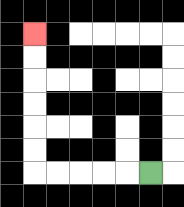{'start': '[6, 7]', 'end': '[1, 1]', 'path_directions': 'L,L,L,L,L,U,U,U,U,U,U', 'path_coordinates': '[[6, 7], [5, 7], [4, 7], [3, 7], [2, 7], [1, 7], [1, 6], [1, 5], [1, 4], [1, 3], [1, 2], [1, 1]]'}